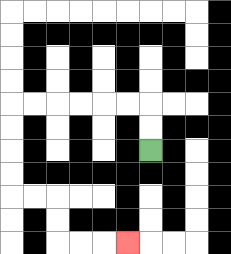{'start': '[6, 6]', 'end': '[5, 10]', 'path_directions': 'U,U,L,L,L,L,L,L,D,D,D,D,R,R,D,D,R,R,R', 'path_coordinates': '[[6, 6], [6, 5], [6, 4], [5, 4], [4, 4], [3, 4], [2, 4], [1, 4], [0, 4], [0, 5], [0, 6], [0, 7], [0, 8], [1, 8], [2, 8], [2, 9], [2, 10], [3, 10], [4, 10], [5, 10]]'}